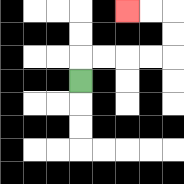{'start': '[3, 3]', 'end': '[5, 0]', 'path_directions': 'U,R,R,R,R,U,U,L,L', 'path_coordinates': '[[3, 3], [3, 2], [4, 2], [5, 2], [6, 2], [7, 2], [7, 1], [7, 0], [6, 0], [5, 0]]'}